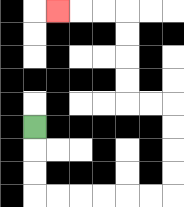{'start': '[1, 5]', 'end': '[2, 0]', 'path_directions': 'D,D,D,R,R,R,R,R,R,U,U,U,U,L,L,U,U,U,U,L,L,L', 'path_coordinates': '[[1, 5], [1, 6], [1, 7], [1, 8], [2, 8], [3, 8], [4, 8], [5, 8], [6, 8], [7, 8], [7, 7], [7, 6], [7, 5], [7, 4], [6, 4], [5, 4], [5, 3], [5, 2], [5, 1], [5, 0], [4, 0], [3, 0], [2, 0]]'}